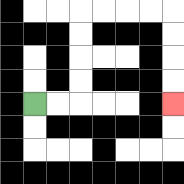{'start': '[1, 4]', 'end': '[7, 4]', 'path_directions': 'R,R,U,U,U,U,R,R,R,R,D,D,D,D', 'path_coordinates': '[[1, 4], [2, 4], [3, 4], [3, 3], [3, 2], [3, 1], [3, 0], [4, 0], [5, 0], [6, 0], [7, 0], [7, 1], [7, 2], [7, 3], [7, 4]]'}